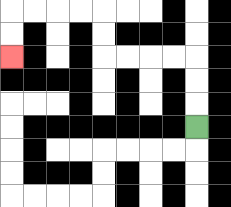{'start': '[8, 5]', 'end': '[0, 2]', 'path_directions': 'U,U,U,L,L,L,L,U,U,L,L,L,L,D,D', 'path_coordinates': '[[8, 5], [8, 4], [8, 3], [8, 2], [7, 2], [6, 2], [5, 2], [4, 2], [4, 1], [4, 0], [3, 0], [2, 0], [1, 0], [0, 0], [0, 1], [0, 2]]'}